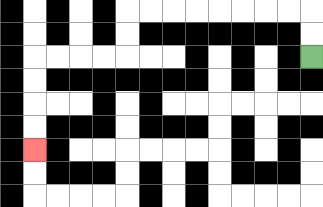{'start': '[13, 2]', 'end': '[1, 6]', 'path_directions': 'U,U,L,L,L,L,L,L,L,L,D,D,L,L,L,L,D,D,D,D', 'path_coordinates': '[[13, 2], [13, 1], [13, 0], [12, 0], [11, 0], [10, 0], [9, 0], [8, 0], [7, 0], [6, 0], [5, 0], [5, 1], [5, 2], [4, 2], [3, 2], [2, 2], [1, 2], [1, 3], [1, 4], [1, 5], [1, 6]]'}